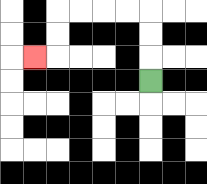{'start': '[6, 3]', 'end': '[1, 2]', 'path_directions': 'U,U,U,L,L,L,L,D,D,L', 'path_coordinates': '[[6, 3], [6, 2], [6, 1], [6, 0], [5, 0], [4, 0], [3, 0], [2, 0], [2, 1], [2, 2], [1, 2]]'}